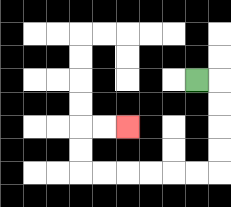{'start': '[8, 3]', 'end': '[5, 5]', 'path_directions': 'R,D,D,D,D,L,L,L,L,L,L,U,U,R,R', 'path_coordinates': '[[8, 3], [9, 3], [9, 4], [9, 5], [9, 6], [9, 7], [8, 7], [7, 7], [6, 7], [5, 7], [4, 7], [3, 7], [3, 6], [3, 5], [4, 5], [5, 5]]'}